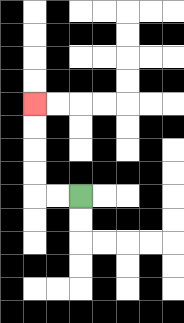{'start': '[3, 8]', 'end': '[1, 4]', 'path_directions': 'L,L,U,U,U,U', 'path_coordinates': '[[3, 8], [2, 8], [1, 8], [1, 7], [1, 6], [1, 5], [1, 4]]'}